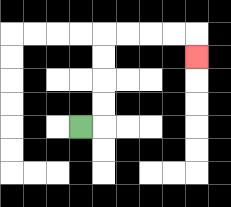{'start': '[3, 5]', 'end': '[8, 2]', 'path_directions': 'R,U,U,U,U,R,R,R,R,D', 'path_coordinates': '[[3, 5], [4, 5], [4, 4], [4, 3], [4, 2], [4, 1], [5, 1], [6, 1], [7, 1], [8, 1], [8, 2]]'}